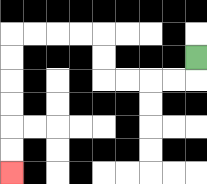{'start': '[8, 2]', 'end': '[0, 7]', 'path_directions': 'D,L,L,L,L,U,U,L,L,L,L,D,D,D,D,D,D', 'path_coordinates': '[[8, 2], [8, 3], [7, 3], [6, 3], [5, 3], [4, 3], [4, 2], [4, 1], [3, 1], [2, 1], [1, 1], [0, 1], [0, 2], [0, 3], [0, 4], [0, 5], [0, 6], [0, 7]]'}